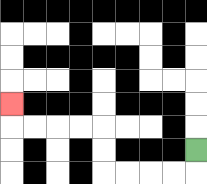{'start': '[8, 6]', 'end': '[0, 4]', 'path_directions': 'D,L,L,L,L,U,U,L,L,L,L,U', 'path_coordinates': '[[8, 6], [8, 7], [7, 7], [6, 7], [5, 7], [4, 7], [4, 6], [4, 5], [3, 5], [2, 5], [1, 5], [0, 5], [0, 4]]'}